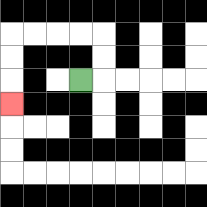{'start': '[3, 3]', 'end': '[0, 4]', 'path_directions': 'R,U,U,L,L,L,L,D,D,D', 'path_coordinates': '[[3, 3], [4, 3], [4, 2], [4, 1], [3, 1], [2, 1], [1, 1], [0, 1], [0, 2], [0, 3], [0, 4]]'}